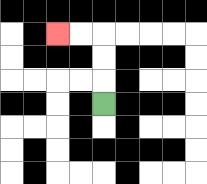{'start': '[4, 4]', 'end': '[2, 1]', 'path_directions': 'U,U,U,L,L', 'path_coordinates': '[[4, 4], [4, 3], [4, 2], [4, 1], [3, 1], [2, 1]]'}